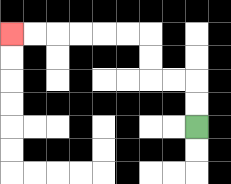{'start': '[8, 5]', 'end': '[0, 1]', 'path_directions': 'U,U,L,L,U,U,L,L,L,L,L,L', 'path_coordinates': '[[8, 5], [8, 4], [8, 3], [7, 3], [6, 3], [6, 2], [6, 1], [5, 1], [4, 1], [3, 1], [2, 1], [1, 1], [0, 1]]'}